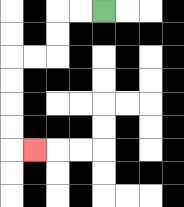{'start': '[4, 0]', 'end': '[1, 6]', 'path_directions': 'L,L,D,D,L,L,D,D,D,D,R', 'path_coordinates': '[[4, 0], [3, 0], [2, 0], [2, 1], [2, 2], [1, 2], [0, 2], [0, 3], [0, 4], [0, 5], [0, 6], [1, 6]]'}